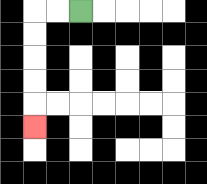{'start': '[3, 0]', 'end': '[1, 5]', 'path_directions': 'L,L,D,D,D,D,D', 'path_coordinates': '[[3, 0], [2, 0], [1, 0], [1, 1], [1, 2], [1, 3], [1, 4], [1, 5]]'}